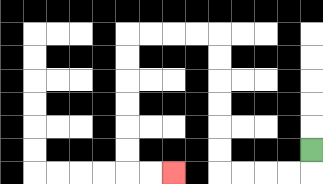{'start': '[13, 6]', 'end': '[7, 7]', 'path_directions': 'D,L,L,L,L,U,U,U,U,U,U,L,L,L,L,D,D,D,D,D,D,R,R', 'path_coordinates': '[[13, 6], [13, 7], [12, 7], [11, 7], [10, 7], [9, 7], [9, 6], [9, 5], [9, 4], [9, 3], [9, 2], [9, 1], [8, 1], [7, 1], [6, 1], [5, 1], [5, 2], [5, 3], [5, 4], [5, 5], [5, 6], [5, 7], [6, 7], [7, 7]]'}